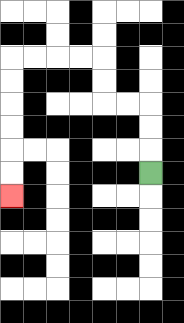{'start': '[6, 7]', 'end': '[0, 8]', 'path_directions': 'U,U,U,L,L,U,U,L,L,L,L,D,D,D,D,D,D', 'path_coordinates': '[[6, 7], [6, 6], [6, 5], [6, 4], [5, 4], [4, 4], [4, 3], [4, 2], [3, 2], [2, 2], [1, 2], [0, 2], [0, 3], [0, 4], [0, 5], [0, 6], [0, 7], [0, 8]]'}